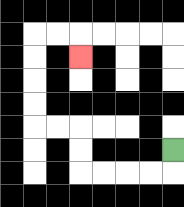{'start': '[7, 6]', 'end': '[3, 2]', 'path_directions': 'D,L,L,L,L,U,U,L,L,U,U,U,U,R,R,D', 'path_coordinates': '[[7, 6], [7, 7], [6, 7], [5, 7], [4, 7], [3, 7], [3, 6], [3, 5], [2, 5], [1, 5], [1, 4], [1, 3], [1, 2], [1, 1], [2, 1], [3, 1], [3, 2]]'}